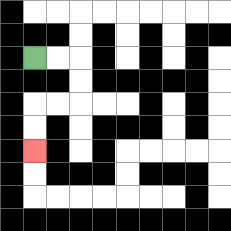{'start': '[1, 2]', 'end': '[1, 6]', 'path_directions': 'R,R,D,D,L,L,D,D', 'path_coordinates': '[[1, 2], [2, 2], [3, 2], [3, 3], [3, 4], [2, 4], [1, 4], [1, 5], [1, 6]]'}